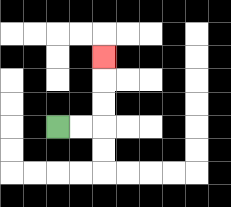{'start': '[2, 5]', 'end': '[4, 2]', 'path_directions': 'R,R,U,U,U', 'path_coordinates': '[[2, 5], [3, 5], [4, 5], [4, 4], [4, 3], [4, 2]]'}